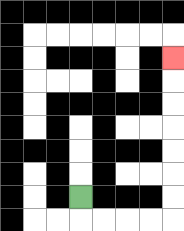{'start': '[3, 8]', 'end': '[7, 2]', 'path_directions': 'D,R,R,R,R,U,U,U,U,U,U,U', 'path_coordinates': '[[3, 8], [3, 9], [4, 9], [5, 9], [6, 9], [7, 9], [7, 8], [7, 7], [7, 6], [7, 5], [7, 4], [7, 3], [7, 2]]'}